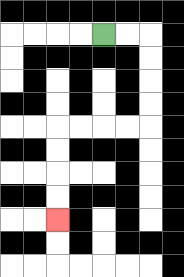{'start': '[4, 1]', 'end': '[2, 9]', 'path_directions': 'R,R,D,D,D,D,L,L,L,L,D,D,D,D', 'path_coordinates': '[[4, 1], [5, 1], [6, 1], [6, 2], [6, 3], [6, 4], [6, 5], [5, 5], [4, 5], [3, 5], [2, 5], [2, 6], [2, 7], [2, 8], [2, 9]]'}